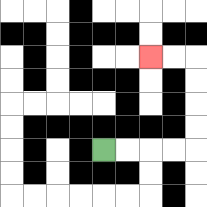{'start': '[4, 6]', 'end': '[6, 2]', 'path_directions': 'R,R,R,R,U,U,U,U,L,L', 'path_coordinates': '[[4, 6], [5, 6], [6, 6], [7, 6], [8, 6], [8, 5], [8, 4], [8, 3], [8, 2], [7, 2], [6, 2]]'}